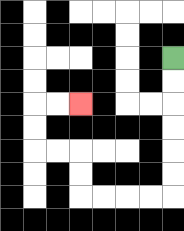{'start': '[7, 2]', 'end': '[3, 4]', 'path_directions': 'D,D,D,D,D,D,L,L,L,L,U,U,L,L,U,U,R,R', 'path_coordinates': '[[7, 2], [7, 3], [7, 4], [7, 5], [7, 6], [7, 7], [7, 8], [6, 8], [5, 8], [4, 8], [3, 8], [3, 7], [3, 6], [2, 6], [1, 6], [1, 5], [1, 4], [2, 4], [3, 4]]'}